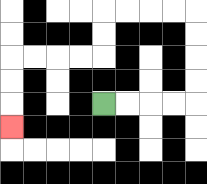{'start': '[4, 4]', 'end': '[0, 5]', 'path_directions': 'R,R,R,R,U,U,U,U,L,L,L,L,D,D,L,L,L,L,D,D,D', 'path_coordinates': '[[4, 4], [5, 4], [6, 4], [7, 4], [8, 4], [8, 3], [8, 2], [8, 1], [8, 0], [7, 0], [6, 0], [5, 0], [4, 0], [4, 1], [4, 2], [3, 2], [2, 2], [1, 2], [0, 2], [0, 3], [0, 4], [0, 5]]'}